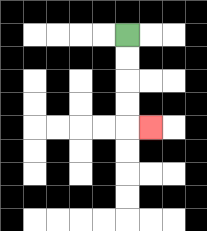{'start': '[5, 1]', 'end': '[6, 5]', 'path_directions': 'D,D,D,D,R', 'path_coordinates': '[[5, 1], [5, 2], [5, 3], [5, 4], [5, 5], [6, 5]]'}